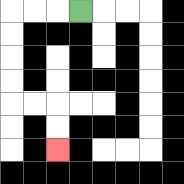{'start': '[3, 0]', 'end': '[2, 6]', 'path_directions': 'L,L,L,D,D,D,D,R,R,D,D', 'path_coordinates': '[[3, 0], [2, 0], [1, 0], [0, 0], [0, 1], [0, 2], [0, 3], [0, 4], [1, 4], [2, 4], [2, 5], [2, 6]]'}